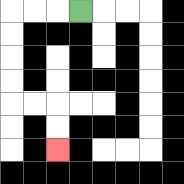{'start': '[3, 0]', 'end': '[2, 6]', 'path_directions': 'L,L,L,D,D,D,D,R,R,D,D', 'path_coordinates': '[[3, 0], [2, 0], [1, 0], [0, 0], [0, 1], [0, 2], [0, 3], [0, 4], [1, 4], [2, 4], [2, 5], [2, 6]]'}